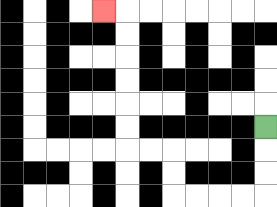{'start': '[11, 5]', 'end': '[4, 0]', 'path_directions': 'D,D,D,L,L,L,L,U,U,L,L,U,U,U,U,U,U,L', 'path_coordinates': '[[11, 5], [11, 6], [11, 7], [11, 8], [10, 8], [9, 8], [8, 8], [7, 8], [7, 7], [7, 6], [6, 6], [5, 6], [5, 5], [5, 4], [5, 3], [5, 2], [5, 1], [5, 0], [4, 0]]'}